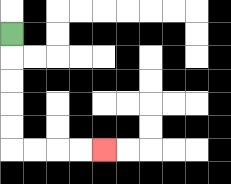{'start': '[0, 1]', 'end': '[4, 6]', 'path_directions': 'D,D,D,D,D,R,R,R,R', 'path_coordinates': '[[0, 1], [0, 2], [0, 3], [0, 4], [0, 5], [0, 6], [1, 6], [2, 6], [3, 6], [4, 6]]'}